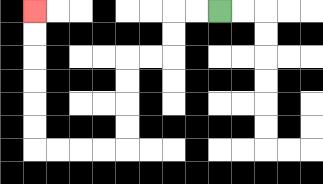{'start': '[9, 0]', 'end': '[1, 0]', 'path_directions': 'L,L,D,D,L,L,D,D,D,D,L,L,L,L,U,U,U,U,U,U', 'path_coordinates': '[[9, 0], [8, 0], [7, 0], [7, 1], [7, 2], [6, 2], [5, 2], [5, 3], [5, 4], [5, 5], [5, 6], [4, 6], [3, 6], [2, 6], [1, 6], [1, 5], [1, 4], [1, 3], [1, 2], [1, 1], [1, 0]]'}